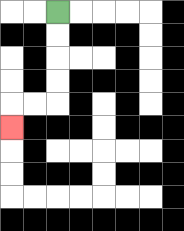{'start': '[2, 0]', 'end': '[0, 5]', 'path_directions': 'D,D,D,D,L,L,D', 'path_coordinates': '[[2, 0], [2, 1], [2, 2], [2, 3], [2, 4], [1, 4], [0, 4], [0, 5]]'}